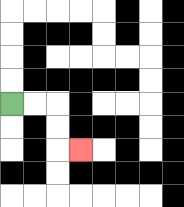{'start': '[0, 4]', 'end': '[3, 6]', 'path_directions': 'R,R,D,D,R', 'path_coordinates': '[[0, 4], [1, 4], [2, 4], [2, 5], [2, 6], [3, 6]]'}